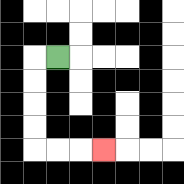{'start': '[2, 2]', 'end': '[4, 6]', 'path_directions': 'L,D,D,D,D,R,R,R', 'path_coordinates': '[[2, 2], [1, 2], [1, 3], [1, 4], [1, 5], [1, 6], [2, 6], [3, 6], [4, 6]]'}